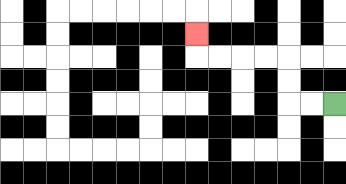{'start': '[14, 4]', 'end': '[8, 1]', 'path_directions': 'L,L,U,U,L,L,L,L,U', 'path_coordinates': '[[14, 4], [13, 4], [12, 4], [12, 3], [12, 2], [11, 2], [10, 2], [9, 2], [8, 2], [8, 1]]'}